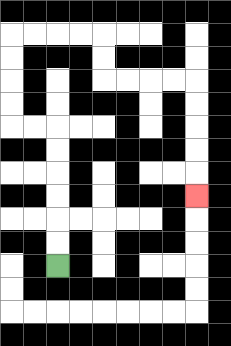{'start': '[2, 11]', 'end': '[8, 8]', 'path_directions': 'U,U,U,U,U,U,L,L,U,U,U,U,R,R,R,R,D,D,R,R,R,R,D,D,D,D,D', 'path_coordinates': '[[2, 11], [2, 10], [2, 9], [2, 8], [2, 7], [2, 6], [2, 5], [1, 5], [0, 5], [0, 4], [0, 3], [0, 2], [0, 1], [1, 1], [2, 1], [3, 1], [4, 1], [4, 2], [4, 3], [5, 3], [6, 3], [7, 3], [8, 3], [8, 4], [8, 5], [8, 6], [8, 7], [8, 8]]'}